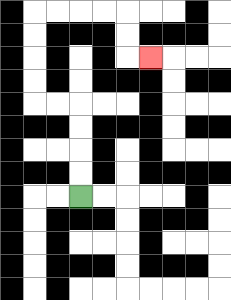{'start': '[3, 8]', 'end': '[6, 2]', 'path_directions': 'U,U,U,U,L,L,U,U,U,U,R,R,R,R,D,D,R', 'path_coordinates': '[[3, 8], [3, 7], [3, 6], [3, 5], [3, 4], [2, 4], [1, 4], [1, 3], [1, 2], [1, 1], [1, 0], [2, 0], [3, 0], [4, 0], [5, 0], [5, 1], [5, 2], [6, 2]]'}